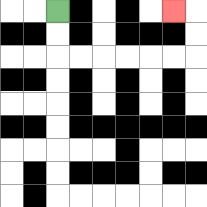{'start': '[2, 0]', 'end': '[7, 0]', 'path_directions': 'D,D,R,R,R,R,R,R,U,U,L', 'path_coordinates': '[[2, 0], [2, 1], [2, 2], [3, 2], [4, 2], [5, 2], [6, 2], [7, 2], [8, 2], [8, 1], [8, 0], [7, 0]]'}